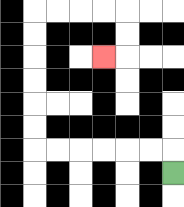{'start': '[7, 7]', 'end': '[4, 2]', 'path_directions': 'U,L,L,L,L,L,L,U,U,U,U,U,U,R,R,R,R,D,D,L', 'path_coordinates': '[[7, 7], [7, 6], [6, 6], [5, 6], [4, 6], [3, 6], [2, 6], [1, 6], [1, 5], [1, 4], [1, 3], [1, 2], [1, 1], [1, 0], [2, 0], [3, 0], [4, 0], [5, 0], [5, 1], [5, 2], [4, 2]]'}